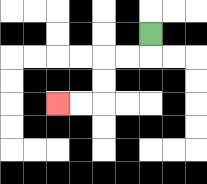{'start': '[6, 1]', 'end': '[2, 4]', 'path_directions': 'D,L,L,D,D,L,L', 'path_coordinates': '[[6, 1], [6, 2], [5, 2], [4, 2], [4, 3], [4, 4], [3, 4], [2, 4]]'}